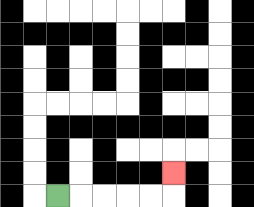{'start': '[2, 8]', 'end': '[7, 7]', 'path_directions': 'R,R,R,R,R,U', 'path_coordinates': '[[2, 8], [3, 8], [4, 8], [5, 8], [6, 8], [7, 8], [7, 7]]'}